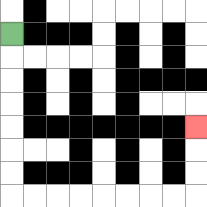{'start': '[0, 1]', 'end': '[8, 5]', 'path_directions': 'D,D,D,D,D,D,D,R,R,R,R,R,R,R,R,U,U,U', 'path_coordinates': '[[0, 1], [0, 2], [0, 3], [0, 4], [0, 5], [0, 6], [0, 7], [0, 8], [1, 8], [2, 8], [3, 8], [4, 8], [5, 8], [6, 8], [7, 8], [8, 8], [8, 7], [8, 6], [8, 5]]'}